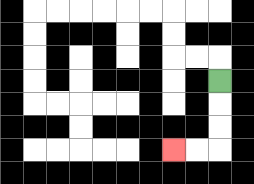{'start': '[9, 3]', 'end': '[7, 6]', 'path_directions': 'D,D,D,L,L', 'path_coordinates': '[[9, 3], [9, 4], [9, 5], [9, 6], [8, 6], [7, 6]]'}